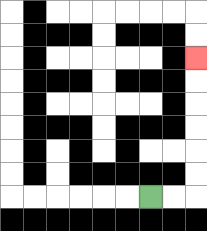{'start': '[6, 8]', 'end': '[8, 2]', 'path_directions': 'R,R,U,U,U,U,U,U', 'path_coordinates': '[[6, 8], [7, 8], [8, 8], [8, 7], [8, 6], [8, 5], [8, 4], [8, 3], [8, 2]]'}